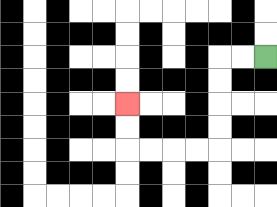{'start': '[11, 2]', 'end': '[5, 4]', 'path_directions': 'L,L,D,D,D,D,L,L,L,L,U,U', 'path_coordinates': '[[11, 2], [10, 2], [9, 2], [9, 3], [9, 4], [9, 5], [9, 6], [8, 6], [7, 6], [6, 6], [5, 6], [5, 5], [5, 4]]'}